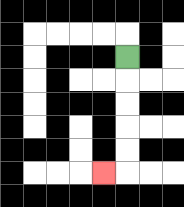{'start': '[5, 2]', 'end': '[4, 7]', 'path_directions': 'D,D,D,D,D,L', 'path_coordinates': '[[5, 2], [5, 3], [5, 4], [5, 5], [5, 6], [5, 7], [4, 7]]'}